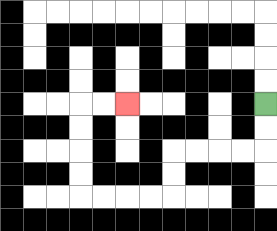{'start': '[11, 4]', 'end': '[5, 4]', 'path_directions': 'D,D,L,L,L,L,D,D,L,L,L,L,U,U,U,U,R,R', 'path_coordinates': '[[11, 4], [11, 5], [11, 6], [10, 6], [9, 6], [8, 6], [7, 6], [7, 7], [7, 8], [6, 8], [5, 8], [4, 8], [3, 8], [3, 7], [3, 6], [3, 5], [3, 4], [4, 4], [5, 4]]'}